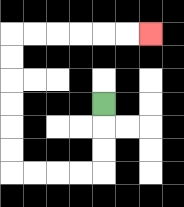{'start': '[4, 4]', 'end': '[6, 1]', 'path_directions': 'D,D,D,L,L,L,L,U,U,U,U,U,U,R,R,R,R,R,R', 'path_coordinates': '[[4, 4], [4, 5], [4, 6], [4, 7], [3, 7], [2, 7], [1, 7], [0, 7], [0, 6], [0, 5], [0, 4], [0, 3], [0, 2], [0, 1], [1, 1], [2, 1], [3, 1], [4, 1], [5, 1], [6, 1]]'}